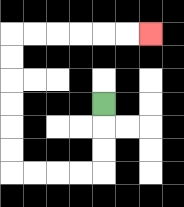{'start': '[4, 4]', 'end': '[6, 1]', 'path_directions': 'D,D,D,L,L,L,L,U,U,U,U,U,U,R,R,R,R,R,R', 'path_coordinates': '[[4, 4], [4, 5], [4, 6], [4, 7], [3, 7], [2, 7], [1, 7], [0, 7], [0, 6], [0, 5], [0, 4], [0, 3], [0, 2], [0, 1], [1, 1], [2, 1], [3, 1], [4, 1], [5, 1], [6, 1]]'}